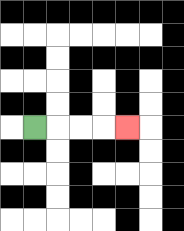{'start': '[1, 5]', 'end': '[5, 5]', 'path_directions': 'R,R,R,R', 'path_coordinates': '[[1, 5], [2, 5], [3, 5], [4, 5], [5, 5]]'}